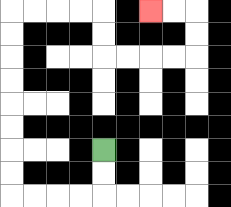{'start': '[4, 6]', 'end': '[6, 0]', 'path_directions': 'D,D,L,L,L,L,U,U,U,U,U,U,U,U,R,R,R,R,D,D,R,R,R,R,U,U,L,L', 'path_coordinates': '[[4, 6], [4, 7], [4, 8], [3, 8], [2, 8], [1, 8], [0, 8], [0, 7], [0, 6], [0, 5], [0, 4], [0, 3], [0, 2], [0, 1], [0, 0], [1, 0], [2, 0], [3, 0], [4, 0], [4, 1], [4, 2], [5, 2], [6, 2], [7, 2], [8, 2], [8, 1], [8, 0], [7, 0], [6, 0]]'}